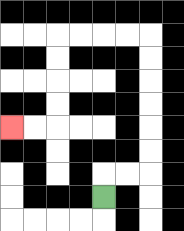{'start': '[4, 8]', 'end': '[0, 5]', 'path_directions': 'U,R,R,U,U,U,U,U,U,L,L,L,L,D,D,D,D,L,L', 'path_coordinates': '[[4, 8], [4, 7], [5, 7], [6, 7], [6, 6], [6, 5], [6, 4], [6, 3], [6, 2], [6, 1], [5, 1], [4, 1], [3, 1], [2, 1], [2, 2], [2, 3], [2, 4], [2, 5], [1, 5], [0, 5]]'}